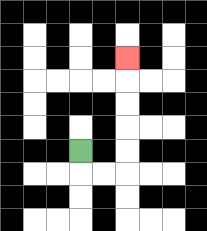{'start': '[3, 6]', 'end': '[5, 2]', 'path_directions': 'D,R,R,U,U,U,U,U', 'path_coordinates': '[[3, 6], [3, 7], [4, 7], [5, 7], [5, 6], [5, 5], [5, 4], [5, 3], [5, 2]]'}